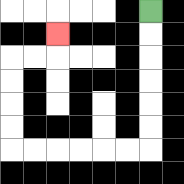{'start': '[6, 0]', 'end': '[2, 1]', 'path_directions': 'D,D,D,D,D,D,L,L,L,L,L,L,U,U,U,U,R,R,U', 'path_coordinates': '[[6, 0], [6, 1], [6, 2], [6, 3], [6, 4], [6, 5], [6, 6], [5, 6], [4, 6], [3, 6], [2, 6], [1, 6], [0, 6], [0, 5], [0, 4], [0, 3], [0, 2], [1, 2], [2, 2], [2, 1]]'}